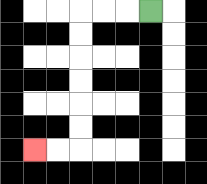{'start': '[6, 0]', 'end': '[1, 6]', 'path_directions': 'L,L,L,D,D,D,D,D,D,L,L', 'path_coordinates': '[[6, 0], [5, 0], [4, 0], [3, 0], [3, 1], [3, 2], [3, 3], [3, 4], [3, 5], [3, 6], [2, 6], [1, 6]]'}